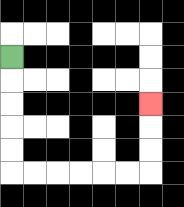{'start': '[0, 2]', 'end': '[6, 4]', 'path_directions': 'D,D,D,D,D,R,R,R,R,R,R,U,U,U', 'path_coordinates': '[[0, 2], [0, 3], [0, 4], [0, 5], [0, 6], [0, 7], [1, 7], [2, 7], [3, 7], [4, 7], [5, 7], [6, 7], [6, 6], [6, 5], [6, 4]]'}